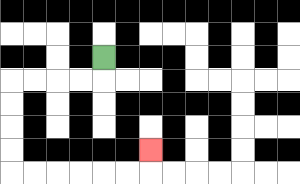{'start': '[4, 2]', 'end': '[6, 6]', 'path_directions': 'D,L,L,L,L,D,D,D,D,R,R,R,R,R,R,U', 'path_coordinates': '[[4, 2], [4, 3], [3, 3], [2, 3], [1, 3], [0, 3], [0, 4], [0, 5], [0, 6], [0, 7], [1, 7], [2, 7], [3, 7], [4, 7], [5, 7], [6, 7], [6, 6]]'}